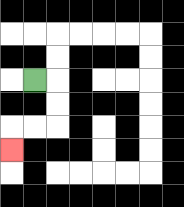{'start': '[1, 3]', 'end': '[0, 6]', 'path_directions': 'R,D,D,L,L,D', 'path_coordinates': '[[1, 3], [2, 3], [2, 4], [2, 5], [1, 5], [0, 5], [0, 6]]'}